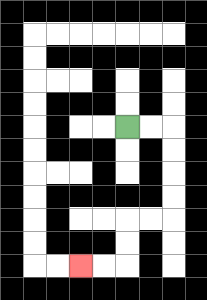{'start': '[5, 5]', 'end': '[3, 11]', 'path_directions': 'R,R,D,D,D,D,L,L,D,D,L,L', 'path_coordinates': '[[5, 5], [6, 5], [7, 5], [7, 6], [7, 7], [7, 8], [7, 9], [6, 9], [5, 9], [5, 10], [5, 11], [4, 11], [3, 11]]'}